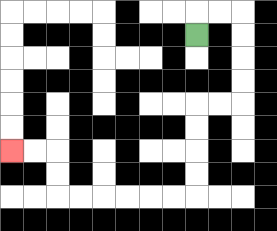{'start': '[8, 1]', 'end': '[0, 6]', 'path_directions': 'U,R,R,D,D,D,D,L,L,D,D,D,D,L,L,L,L,L,L,U,U,L,L', 'path_coordinates': '[[8, 1], [8, 0], [9, 0], [10, 0], [10, 1], [10, 2], [10, 3], [10, 4], [9, 4], [8, 4], [8, 5], [8, 6], [8, 7], [8, 8], [7, 8], [6, 8], [5, 8], [4, 8], [3, 8], [2, 8], [2, 7], [2, 6], [1, 6], [0, 6]]'}